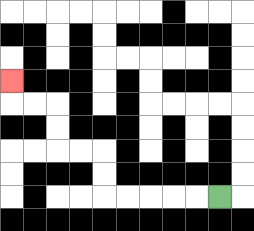{'start': '[9, 8]', 'end': '[0, 3]', 'path_directions': 'L,L,L,L,L,U,U,L,L,U,U,L,L,U', 'path_coordinates': '[[9, 8], [8, 8], [7, 8], [6, 8], [5, 8], [4, 8], [4, 7], [4, 6], [3, 6], [2, 6], [2, 5], [2, 4], [1, 4], [0, 4], [0, 3]]'}